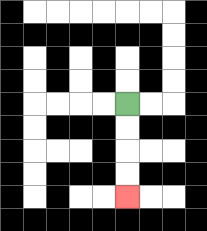{'start': '[5, 4]', 'end': '[5, 8]', 'path_directions': 'D,D,D,D', 'path_coordinates': '[[5, 4], [5, 5], [5, 6], [5, 7], [5, 8]]'}